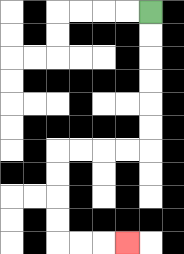{'start': '[6, 0]', 'end': '[5, 10]', 'path_directions': 'D,D,D,D,D,D,L,L,L,L,D,D,D,D,R,R,R', 'path_coordinates': '[[6, 0], [6, 1], [6, 2], [6, 3], [6, 4], [6, 5], [6, 6], [5, 6], [4, 6], [3, 6], [2, 6], [2, 7], [2, 8], [2, 9], [2, 10], [3, 10], [4, 10], [5, 10]]'}